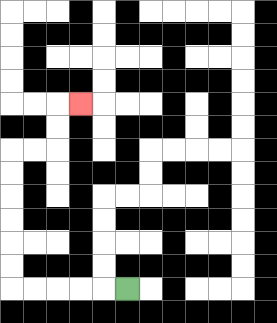{'start': '[5, 12]', 'end': '[3, 4]', 'path_directions': 'L,L,L,L,L,U,U,U,U,U,U,R,R,U,U,R', 'path_coordinates': '[[5, 12], [4, 12], [3, 12], [2, 12], [1, 12], [0, 12], [0, 11], [0, 10], [0, 9], [0, 8], [0, 7], [0, 6], [1, 6], [2, 6], [2, 5], [2, 4], [3, 4]]'}